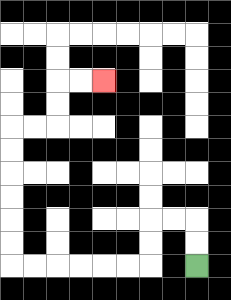{'start': '[8, 11]', 'end': '[4, 3]', 'path_directions': 'U,U,L,L,D,D,L,L,L,L,L,L,U,U,U,U,U,U,R,R,U,U,R,R', 'path_coordinates': '[[8, 11], [8, 10], [8, 9], [7, 9], [6, 9], [6, 10], [6, 11], [5, 11], [4, 11], [3, 11], [2, 11], [1, 11], [0, 11], [0, 10], [0, 9], [0, 8], [0, 7], [0, 6], [0, 5], [1, 5], [2, 5], [2, 4], [2, 3], [3, 3], [4, 3]]'}